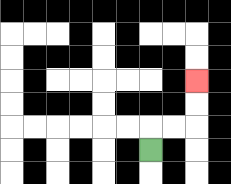{'start': '[6, 6]', 'end': '[8, 3]', 'path_directions': 'U,R,R,U,U', 'path_coordinates': '[[6, 6], [6, 5], [7, 5], [8, 5], [8, 4], [8, 3]]'}